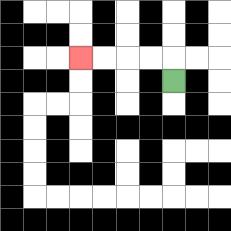{'start': '[7, 3]', 'end': '[3, 2]', 'path_directions': 'U,L,L,L,L', 'path_coordinates': '[[7, 3], [7, 2], [6, 2], [5, 2], [4, 2], [3, 2]]'}